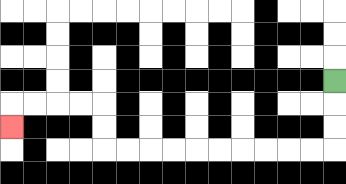{'start': '[14, 3]', 'end': '[0, 5]', 'path_directions': 'D,D,D,L,L,L,L,L,L,L,L,L,L,U,U,L,L,L,L,D', 'path_coordinates': '[[14, 3], [14, 4], [14, 5], [14, 6], [13, 6], [12, 6], [11, 6], [10, 6], [9, 6], [8, 6], [7, 6], [6, 6], [5, 6], [4, 6], [4, 5], [4, 4], [3, 4], [2, 4], [1, 4], [0, 4], [0, 5]]'}